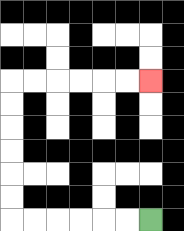{'start': '[6, 9]', 'end': '[6, 3]', 'path_directions': 'L,L,L,L,L,L,U,U,U,U,U,U,R,R,R,R,R,R', 'path_coordinates': '[[6, 9], [5, 9], [4, 9], [3, 9], [2, 9], [1, 9], [0, 9], [0, 8], [0, 7], [0, 6], [0, 5], [0, 4], [0, 3], [1, 3], [2, 3], [3, 3], [4, 3], [5, 3], [6, 3]]'}